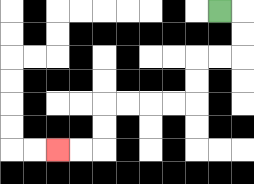{'start': '[9, 0]', 'end': '[2, 6]', 'path_directions': 'R,D,D,L,L,D,D,L,L,L,L,D,D,L,L', 'path_coordinates': '[[9, 0], [10, 0], [10, 1], [10, 2], [9, 2], [8, 2], [8, 3], [8, 4], [7, 4], [6, 4], [5, 4], [4, 4], [4, 5], [4, 6], [3, 6], [2, 6]]'}